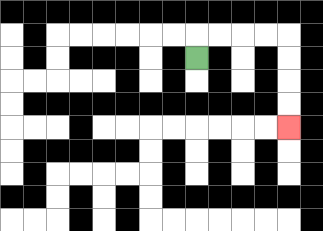{'start': '[8, 2]', 'end': '[12, 5]', 'path_directions': 'U,R,R,R,R,D,D,D,D', 'path_coordinates': '[[8, 2], [8, 1], [9, 1], [10, 1], [11, 1], [12, 1], [12, 2], [12, 3], [12, 4], [12, 5]]'}